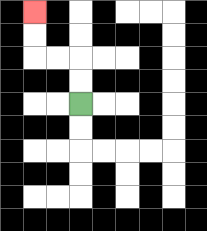{'start': '[3, 4]', 'end': '[1, 0]', 'path_directions': 'U,U,L,L,U,U', 'path_coordinates': '[[3, 4], [3, 3], [3, 2], [2, 2], [1, 2], [1, 1], [1, 0]]'}